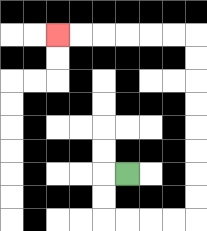{'start': '[5, 7]', 'end': '[2, 1]', 'path_directions': 'L,D,D,R,R,R,R,U,U,U,U,U,U,U,U,L,L,L,L,L,L', 'path_coordinates': '[[5, 7], [4, 7], [4, 8], [4, 9], [5, 9], [6, 9], [7, 9], [8, 9], [8, 8], [8, 7], [8, 6], [8, 5], [8, 4], [8, 3], [8, 2], [8, 1], [7, 1], [6, 1], [5, 1], [4, 1], [3, 1], [2, 1]]'}